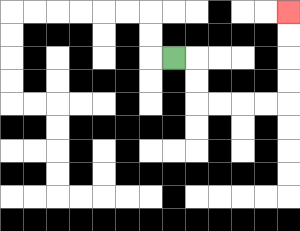{'start': '[7, 2]', 'end': '[12, 0]', 'path_directions': 'R,D,D,R,R,R,R,U,U,U,U', 'path_coordinates': '[[7, 2], [8, 2], [8, 3], [8, 4], [9, 4], [10, 4], [11, 4], [12, 4], [12, 3], [12, 2], [12, 1], [12, 0]]'}